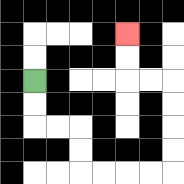{'start': '[1, 3]', 'end': '[5, 1]', 'path_directions': 'D,D,R,R,D,D,R,R,R,R,U,U,U,U,L,L,U,U', 'path_coordinates': '[[1, 3], [1, 4], [1, 5], [2, 5], [3, 5], [3, 6], [3, 7], [4, 7], [5, 7], [6, 7], [7, 7], [7, 6], [7, 5], [7, 4], [7, 3], [6, 3], [5, 3], [5, 2], [5, 1]]'}